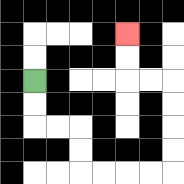{'start': '[1, 3]', 'end': '[5, 1]', 'path_directions': 'D,D,R,R,D,D,R,R,R,R,U,U,U,U,L,L,U,U', 'path_coordinates': '[[1, 3], [1, 4], [1, 5], [2, 5], [3, 5], [3, 6], [3, 7], [4, 7], [5, 7], [6, 7], [7, 7], [7, 6], [7, 5], [7, 4], [7, 3], [6, 3], [5, 3], [5, 2], [5, 1]]'}